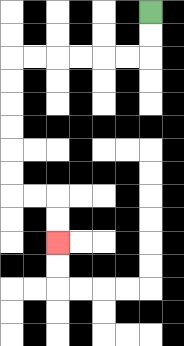{'start': '[6, 0]', 'end': '[2, 10]', 'path_directions': 'D,D,L,L,L,L,L,L,D,D,D,D,D,D,R,R,D,D', 'path_coordinates': '[[6, 0], [6, 1], [6, 2], [5, 2], [4, 2], [3, 2], [2, 2], [1, 2], [0, 2], [0, 3], [0, 4], [0, 5], [0, 6], [0, 7], [0, 8], [1, 8], [2, 8], [2, 9], [2, 10]]'}